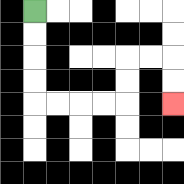{'start': '[1, 0]', 'end': '[7, 4]', 'path_directions': 'D,D,D,D,R,R,R,R,U,U,R,R,D,D', 'path_coordinates': '[[1, 0], [1, 1], [1, 2], [1, 3], [1, 4], [2, 4], [3, 4], [4, 4], [5, 4], [5, 3], [5, 2], [6, 2], [7, 2], [7, 3], [7, 4]]'}